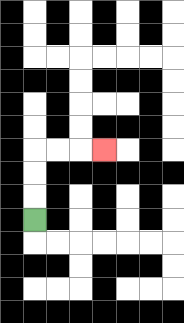{'start': '[1, 9]', 'end': '[4, 6]', 'path_directions': 'U,U,U,R,R,R', 'path_coordinates': '[[1, 9], [1, 8], [1, 7], [1, 6], [2, 6], [3, 6], [4, 6]]'}